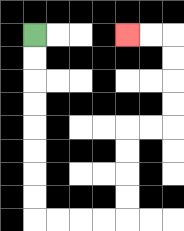{'start': '[1, 1]', 'end': '[5, 1]', 'path_directions': 'D,D,D,D,D,D,D,D,R,R,R,R,U,U,U,U,R,R,U,U,U,U,L,L', 'path_coordinates': '[[1, 1], [1, 2], [1, 3], [1, 4], [1, 5], [1, 6], [1, 7], [1, 8], [1, 9], [2, 9], [3, 9], [4, 9], [5, 9], [5, 8], [5, 7], [5, 6], [5, 5], [6, 5], [7, 5], [7, 4], [7, 3], [7, 2], [7, 1], [6, 1], [5, 1]]'}